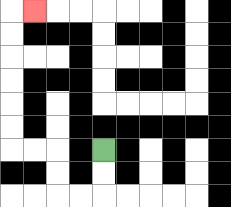{'start': '[4, 6]', 'end': '[1, 0]', 'path_directions': 'D,D,L,L,U,U,L,L,U,U,U,U,U,U,R', 'path_coordinates': '[[4, 6], [4, 7], [4, 8], [3, 8], [2, 8], [2, 7], [2, 6], [1, 6], [0, 6], [0, 5], [0, 4], [0, 3], [0, 2], [0, 1], [0, 0], [1, 0]]'}